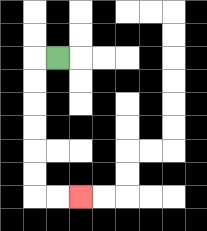{'start': '[2, 2]', 'end': '[3, 8]', 'path_directions': 'L,D,D,D,D,D,D,R,R', 'path_coordinates': '[[2, 2], [1, 2], [1, 3], [1, 4], [1, 5], [1, 6], [1, 7], [1, 8], [2, 8], [3, 8]]'}